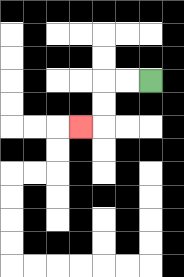{'start': '[6, 3]', 'end': '[3, 5]', 'path_directions': 'L,L,D,D,L', 'path_coordinates': '[[6, 3], [5, 3], [4, 3], [4, 4], [4, 5], [3, 5]]'}